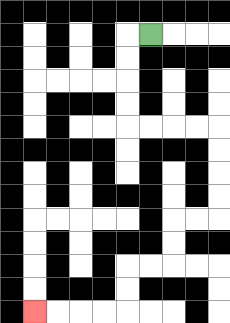{'start': '[6, 1]', 'end': '[1, 13]', 'path_directions': 'L,D,D,D,D,R,R,R,R,D,D,D,D,L,L,D,D,L,L,D,D,L,L,L,L', 'path_coordinates': '[[6, 1], [5, 1], [5, 2], [5, 3], [5, 4], [5, 5], [6, 5], [7, 5], [8, 5], [9, 5], [9, 6], [9, 7], [9, 8], [9, 9], [8, 9], [7, 9], [7, 10], [7, 11], [6, 11], [5, 11], [5, 12], [5, 13], [4, 13], [3, 13], [2, 13], [1, 13]]'}